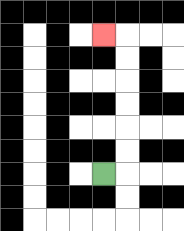{'start': '[4, 7]', 'end': '[4, 1]', 'path_directions': 'R,U,U,U,U,U,U,L', 'path_coordinates': '[[4, 7], [5, 7], [5, 6], [5, 5], [5, 4], [5, 3], [5, 2], [5, 1], [4, 1]]'}